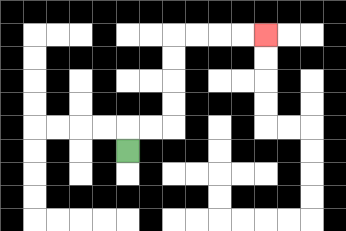{'start': '[5, 6]', 'end': '[11, 1]', 'path_directions': 'U,R,R,U,U,U,U,R,R,R,R', 'path_coordinates': '[[5, 6], [5, 5], [6, 5], [7, 5], [7, 4], [7, 3], [7, 2], [7, 1], [8, 1], [9, 1], [10, 1], [11, 1]]'}